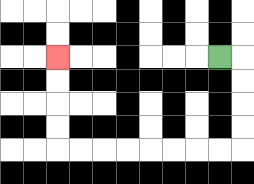{'start': '[9, 2]', 'end': '[2, 2]', 'path_directions': 'R,D,D,D,D,L,L,L,L,L,L,L,L,U,U,U,U', 'path_coordinates': '[[9, 2], [10, 2], [10, 3], [10, 4], [10, 5], [10, 6], [9, 6], [8, 6], [7, 6], [6, 6], [5, 6], [4, 6], [3, 6], [2, 6], [2, 5], [2, 4], [2, 3], [2, 2]]'}